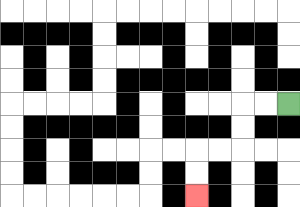{'start': '[12, 4]', 'end': '[8, 8]', 'path_directions': 'L,L,D,D,L,L,D,D', 'path_coordinates': '[[12, 4], [11, 4], [10, 4], [10, 5], [10, 6], [9, 6], [8, 6], [8, 7], [8, 8]]'}